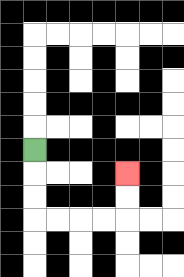{'start': '[1, 6]', 'end': '[5, 7]', 'path_directions': 'D,D,D,R,R,R,R,U,U', 'path_coordinates': '[[1, 6], [1, 7], [1, 8], [1, 9], [2, 9], [3, 9], [4, 9], [5, 9], [5, 8], [5, 7]]'}